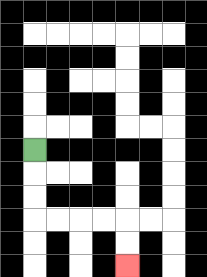{'start': '[1, 6]', 'end': '[5, 11]', 'path_directions': 'D,D,D,R,R,R,R,D,D', 'path_coordinates': '[[1, 6], [1, 7], [1, 8], [1, 9], [2, 9], [3, 9], [4, 9], [5, 9], [5, 10], [5, 11]]'}